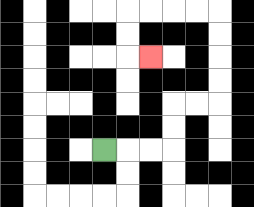{'start': '[4, 6]', 'end': '[6, 2]', 'path_directions': 'R,R,R,U,U,R,R,U,U,U,U,L,L,L,L,D,D,R', 'path_coordinates': '[[4, 6], [5, 6], [6, 6], [7, 6], [7, 5], [7, 4], [8, 4], [9, 4], [9, 3], [9, 2], [9, 1], [9, 0], [8, 0], [7, 0], [6, 0], [5, 0], [5, 1], [5, 2], [6, 2]]'}